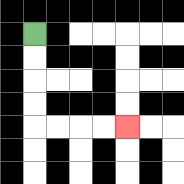{'start': '[1, 1]', 'end': '[5, 5]', 'path_directions': 'D,D,D,D,R,R,R,R', 'path_coordinates': '[[1, 1], [1, 2], [1, 3], [1, 4], [1, 5], [2, 5], [3, 5], [4, 5], [5, 5]]'}